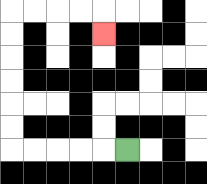{'start': '[5, 6]', 'end': '[4, 1]', 'path_directions': 'L,L,L,L,L,U,U,U,U,U,U,R,R,R,R,D', 'path_coordinates': '[[5, 6], [4, 6], [3, 6], [2, 6], [1, 6], [0, 6], [0, 5], [0, 4], [0, 3], [0, 2], [0, 1], [0, 0], [1, 0], [2, 0], [3, 0], [4, 0], [4, 1]]'}